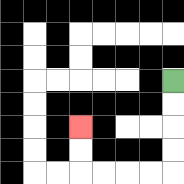{'start': '[7, 3]', 'end': '[3, 5]', 'path_directions': 'D,D,D,D,L,L,L,L,U,U', 'path_coordinates': '[[7, 3], [7, 4], [7, 5], [7, 6], [7, 7], [6, 7], [5, 7], [4, 7], [3, 7], [3, 6], [3, 5]]'}